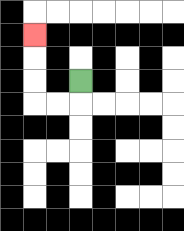{'start': '[3, 3]', 'end': '[1, 1]', 'path_directions': 'D,L,L,U,U,U', 'path_coordinates': '[[3, 3], [3, 4], [2, 4], [1, 4], [1, 3], [1, 2], [1, 1]]'}